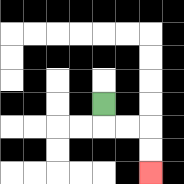{'start': '[4, 4]', 'end': '[6, 7]', 'path_directions': 'D,R,R,D,D', 'path_coordinates': '[[4, 4], [4, 5], [5, 5], [6, 5], [6, 6], [6, 7]]'}